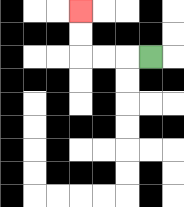{'start': '[6, 2]', 'end': '[3, 0]', 'path_directions': 'L,L,L,U,U', 'path_coordinates': '[[6, 2], [5, 2], [4, 2], [3, 2], [3, 1], [3, 0]]'}